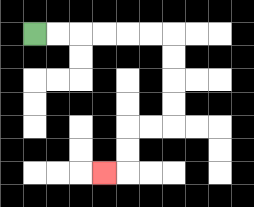{'start': '[1, 1]', 'end': '[4, 7]', 'path_directions': 'R,R,R,R,R,R,D,D,D,D,L,L,D,D,L', 'path_coordinates': '[[1, 1], [2, 1], [3, 1], [4, 1], [5, 1], [6, 1], [7, 1], [7, 2], [7, 3], [7, 4], [7, 5], [6, 5], [5, 5], [5, 6], [5, 7], [4, 7]]'}